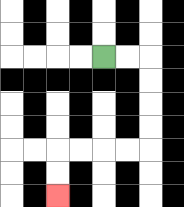{'start': '[4, 2]', 'end': '[2, 8]', 'path_directions': 'R,R,D,D,D,D,L,L,L,L,D,D', 'path_coordinates': '[[4, 2], [5, 2], [6, 2], [6, 3], [6, 4], [6, 5], [6, 6], [5, 6], [4, 6], [3, 6], [2, 6], [2, 7], [2, 8]]'}